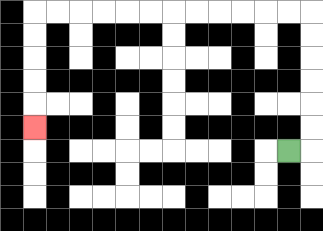{'start': '[12, 6]', 'end': '[1, 5]', 'path_directions': 'R,U,U,U,U,U,U,L,L,L,L,L,L,L,L,L,L,L,L,D,D,D,D,D', 'path_coordinates': '[[12, 6], [13, 6], [13, 5], [13, 4], [13, 3], [13, 2], [13, 1], [13, 0], [12, 0], [11, 0], [10, 0], [9, 0], [8, 0], [7, 0], [6, 0], [5, 0], [4, 0], [3, 0], [2, 0], [1, 0], [1, 1], [1, 2], [1, 3], [1, 4], [1, 5]]'}